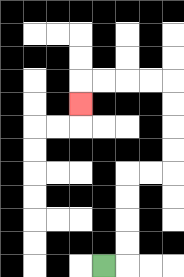{'start': '[4, 11]', 'end': '[3, 4]', 'path_directions': 'R,U,U,U,U,R,R,U,U,U,U,L,L,L,L,D', 'path_coordinates': '[[4, 11], [5, 11], [5, 10], [5, 9], [5, 8], [5, 7], [6, 7], [7, 7], [7, 6], [7, 5], [7, 4], [7, 3], [6, 3], [5, 3], [4, 3], [3, 3], [3, 4]]'}